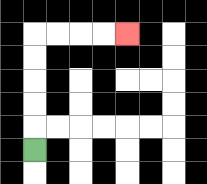{'start': '[1, 6]', 'end': '[5, 1]', 'path_directions': 'U,U,U,U,U,R,R,R,R', 'path_coordinates': '[[1, 6], [1, 5], [1, 4], [1, 3], [1, 2], [1, 1], [2, 1], [3, 1], [4, 1], [5, 1]]'}